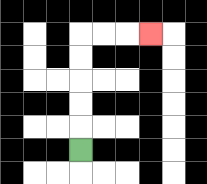{'start': '[3, 6]', 'end': '[6, 1]', 'path_directions': 'U,U,U,U,U,R,R,R', 'path_coordinates': '[[3, 6], [3, 5], [3, 4], [3, 3], [3, 2], [3, 1], [4, 1], [5, 1], [6, 1]]'}